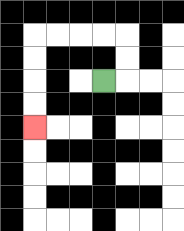{'start': '[4, 3]', 'end': '[1, 5]', 'path_directions': 'R,U,U,L,L,L,L,D,D,D,D', 'path_coordinates': '[[4, 3], [5, 3], [5, 2], [5, 1], [4, 1], [3, 1], [2, 1], [1, 1], [1, 2], [1, 3], [1, 4], [1, 5]]'}